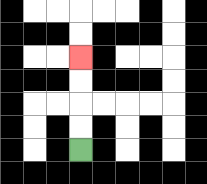{'start': '[3, 6]', 'end': '[3, 2]', 'path_directions': 'U,U,U,U', 'path_coordinates': '[[3, 6], [3, 5], [3, 4], [3, 3], [3, 2]]'}